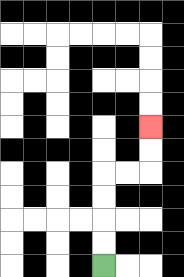{'start': '[4, 11]', 'end': '[6, 5]', 'path_directions': 'U,U,U,U,R,R,U,U', 'path_coordinates': '[[4, 11], [4, 10], [4, 9], [4, 8], [4, 7], [5, 7], [6, 7], [6, 6], [6, 5]]'}